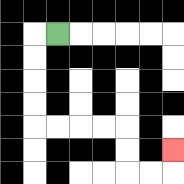{'start': '[2, 1]', 'end': '[7, 6]', 'path_directions': 'L,D,D,D,D,R,R,R,R,D,D,R,R,U', 'path_coordinates': '[[2, 1], [1, 1], [1, 2], [1, 3], [1, 4], [1, 5], [2, 5], [3, 5], [4, 5], [5, 5], [5, 6], [5, 7], [6, 7], [7, 7], [7, 6]]'}